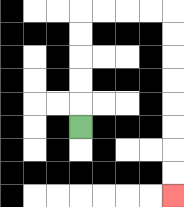{'start': '[3, 5]', 'end': '[7, 8]', 'path_directions': 'U,U,U,U,U,R,R,R,R,D,D,D,D,D,D,D,D', 'path_coordinates': '[[3, 5], [3, 4], [3, 3], [3, 2], [3, 1], [3, 0], [4, 0], [5, 0], [6, 0], [7, 0], [7, 1], [7, 2], [7, 3], [7, 4], [7, 5], [7, 6], [7, 7], [7, 8]]'}